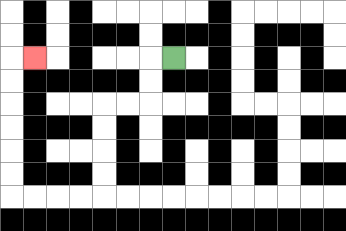{'start': '[7, 2]', 'end': '[1, 2]', 'path_directions': 'L,D,D,L,L,D,D,D,D,L,L,L,L,U,U,U,U,U,U,R', 'path_coordinates': '[[7, 2], [6, 2], [6, 3], [6, 4], [5, 4], [4, 4], [4, 5], [4, 6], [4, 7], [4, 8], [3, 8], [2, 8], [1, 8], [0, 8], [0, 7], [0, 6], [0, 5], [0, 4], [0, 3], [0, 2], [1, 2]]'}